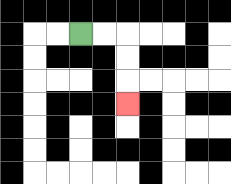{'start': '[3, 1]', 'end': '[5, 4]', 'path_directions': 'R,R,D,D,D', 'path_coordinates': '[[3, 1], [4, 1], [5, 1], [5, 2], [5, 3], [5, 4]]'}